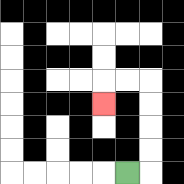{'start': '[5, 7]', 'end': '[4, 4]', 'path_directions': 'R,U,U,U,U,L,L,D', 'path_coordinates': '[[5, 7], [6, 7], [6, 6], [6, 5], [6, 4], [6, 3], [5, 3], [4, 3], [4, 4]]'}